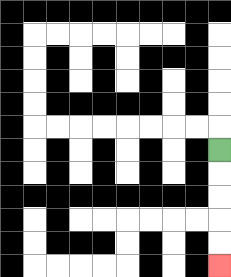{'start': '[9, 6]', 'end': '[9, 11]', 'path_directions': 'D,D,D,D,D', 'path_coordinates': '[[9, 6], [9, 7], [9, 8], [9, 9], [9, 10], [9, 11]]'}